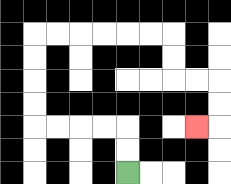{'start': '[5, 7]', 'end': '[8, 5]', 'path_directions': 'U,U,L,L,L,L,U,U,U,U,R,R,R,R,R,R,D,D,R,R,D,D,L', 'path_coordinates': '[[5, 7], [5, 6], [5, 5], [4, 5], [3, 5], [2, 5], [1, 5], [1, 4], [1, 3], [1, 2], [1, 1], [2, 1], [3, 1], [4, 1], [5, 1], [6, 1], [7, 1], [7, 2], [7, 3], [8, 3], [9, 3], [9, 4], [9, 5], [8, 5]]'}